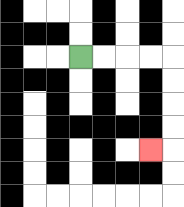{'start': '[3, 2]', 'end': '[6, 6]', 'path_directions': 'R,R,R,R,D,D,D,D,L', 'path_coordinates': '[[3, 2], [4, 2], [5, 2], [6, 2], [7, 2], [7, 3], [7, 4], [7, 5], [7, 6], [6, 6]]'}